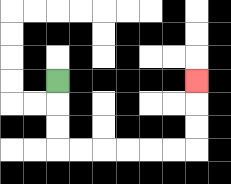{'start': '[2, 3]', 'end': '[8, 3]', 'path_directions': 'D,D,D,R,R,R,R,R,R,U,U,U', 'path_coordinates': '[[2, 3], [2, 4], [2, 5], [2, 6], [3, 6], [4, 6], [5, 6], [6, 6], [7, 6], [8, 6], [8, 5], [8, 4], [8, 3]]'}